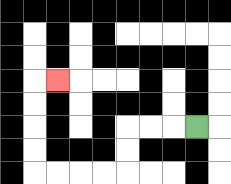{'start': '[8, 5]', 'end': '[2, 3]', 'path_directions': 'L,L,L,D,D,L,L,L,L,U,U,U,U,R', 'path_coordinates': '[[8, 5], [7, 5], [6, 5], [5, 5], [5, 6], [5, 7], [4, 7], [3, 7], [2, 7], [1, 7], [1, 6], [1, 5], [1, 4], [1, 3], [2, 3]]'}